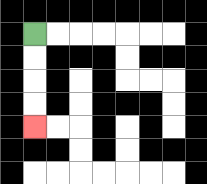{'start': '[1, 1]', 'end': '[1, 5]', 'path_directions': 'D,D,D,D', 'path_coordinates': '[[1, 1], [1, 2], [1, 3], [1, 4], [1, 5]]'}